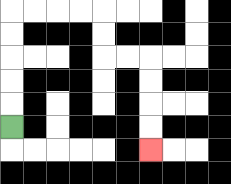{'start': '[0, 5]', 'end': '[6, 6]', 'path_directions': 'U,U,U,U,U,R,R,R,R,D,D,R,R,D,D,D,D', 'path_coordinates': '[[0, 5], [0, 4], [0, 3], [0, 2], [0, 1], [0, 0], [1, 0], [2, 0], [3, 0], [4, 0], [4, 1], [4, 2], [5, 2], [6, 2], [6, 3], [6, 4], [6, 5], [6, 6]]'}